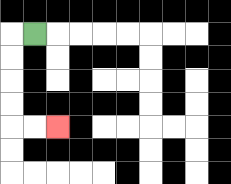{'start': '[1, 1]', 'end': '[2, 5]', 'path_directions': 'L,D,D,D,D,R,R', 'path_coordinates': '[[1, 1], [0, 1], [0, 2], [0, 3], [0, 4], [0, 5], [1, 5], [2, 5]]'}